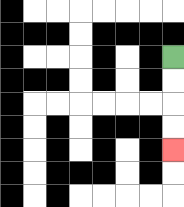{'start': '[7, 2]', 'end': '[7, 6]', 'path_directions': 'D,D,D,D', 'path_coordinates': '[[7, 2], [7, 3], [7, 4], [7, 5], [7, 6]]'}